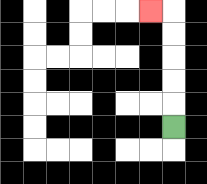{'start': '[7, 5]', 'end': '[6, 0]', 'path_directions': 'U,U,U,U,U,L', 'path_coordinates': '[[7, 5], [7, 4], [7, 3], [7, 2], [7, 1], [7, 0], [6, 0]]'}